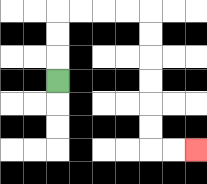{'start': '[2, 3]', 'end': '[8, 6]', 'path_directions': 'U,U,U,R,R,R,R,D,D,D,D,D,D,R,R', 'path_coordinates': '[[2, 3], [2, 2], [2, 1], [2, 0], [3, 0], [4, 0], [5, 0], [6, 0], [6, 1], [6, 2], [6, 3], [6, 4], [6, 5], [6, 6], [7, 6], [8, 6]]'}